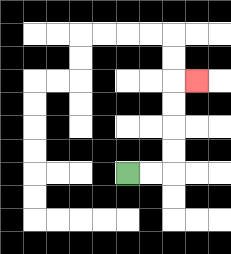{'start': '[5, 7]', 'end': '[8, 3]', 'path_directions': 'R,R,U,U,U,U,R', 'path_coordinates': '[[5, 7], [6, 7], [7, 7], [7, 6], [7, 5], [7, 4], [7, 3], [8, 3]]'}